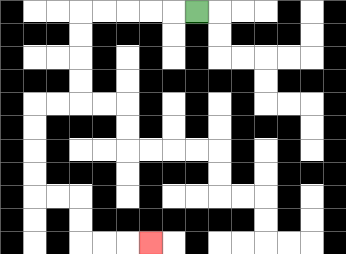{'start': '[8, 0]', 'end': '[6, 10]', 'path_directions': 'L,L,L,L,L,D,D,D,D,L,L,D,D,D,D,R,R,D,D,R,R,R', 'path_coordinates': '[[8, 0], [7, 0], [6, 0], [5, 0], [4, 0], [3, 0], [3, 1], [3, 2], [3, 3], [3, 4], [2, 4], [1, 4], [1, 5], [1, 6], [1, 7], [1, 8], [2, 8], [3, 8], [3, 9], [3, 10], [4, 10], [5, 10], [6, 10]]'}